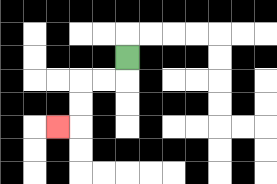{'start': '[5, 2]', 'end': '[2, 5]', 'path_directions': 'D,L,L,D,D,L', 'path_coordinates': '[[5, 2], [5, 3], [4, 3], [3, 3], [3, 4], [3, 5], [2, 5]]'}